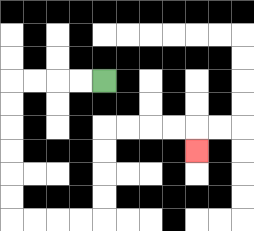{'start': '[4, 3]', 'end': '[8, 6]', 'path_directions': 'L,L,L,L,D,D,D,D,D,D,R,R,R,R,U,U,U,U,R,R,R,R,D', 'path_coordinates': '[[4, 3], [3, 3], [2, 3], [1, 3], [0, 3], [0, 4], [0, 5], [0, 6], [0, 7], [0, 8], [0, 9], [1, 9], [2, 9], [3, 9], [4, 9], [4, 8], [4, 7], [4, 6], [4, 5], [5, 5], [6, 5], [7, 5], [8, 5], [8, 6]]'}